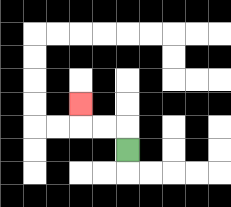{'start': '[5, 6]', 'end': '[3, 4]', 'path_directions': 'U,L,L,U', 'path_coordinates': '[[5, 6], [5, 5], [4, 5], [3, 5], [3, 4]]'}